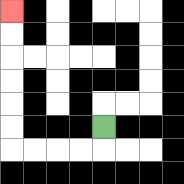{'start': '[4, 5]', 'end': '[0, 0]', 'path_directions': 'D,L,L,L,L,U,U,U,U,U,U', 'path_coordinates': '[[4, 5], [4, 6], [3, 6], [2, 6], [1, 6], [0, 6], [0, 5], [0, 4], [0, 3], [0, 2], [0, 1], [0, 0]]'}